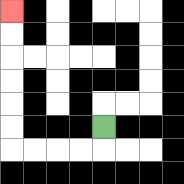{'start': '[4, 5]', 'end': '[0, 0]', 'path_directions': 'D,L,L,L,L,U,U,U,U,U,U', 'path_coordinates': '[[4, 5], [4, 6], [3, 6], [2, 6], [1, 6], [0, 6], [0, 5], [0, 4], [0, 3], [0, 2], [0, 1], [0, 0]]'}